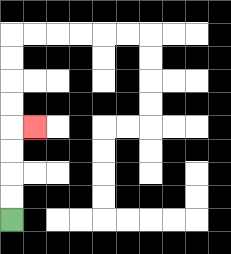{'start': '[0, 9]', 'end': '[1, 5]', 'path_directions': 'U,U,U,U,R', 'path_coordinates': '[[0, 9], [0, 8], [0, 7], [0, 6], [0, 5], [1, 5]]'}